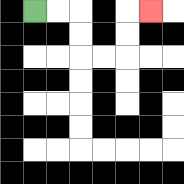{'start': '[1, 0]', 'end': '[6, 0]', 'path_directions': 'R,R,D,D,R,R,U,U,R', 'path_coordinates': '[[1, 0], [2, 0], [3, 0], [3, 1], [3, 2], [4, 2], [5, 2], [5, 1], [5, 0], [6, 0]]'}